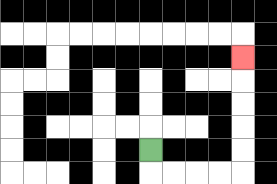{'start': '[6, 6]', 'end': '[10, 2]', 'path_directions': 'D,R,R,R,R,U,U,U,U,U', 'path_coordinates': '[[6, 6], [6, 7], [7, 7], [8, 7], [9, 7], [10, 7], [10, 6], [10, 5], [10, 4], [10, 3], [10, 2]]'}